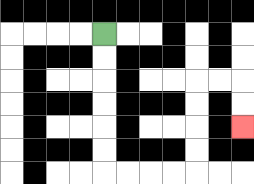{'start': '[4, 1]', 'end': '[10, 5]', 'path_directions': 'D,D,D,D,D,D,R,R,R,R,U,U,U,U,R,R,D,D', 'path_coordinates': '[[4, 1], [4, 2], [4, 3], [4, 4], [4, 5], [4, 6], [4, 7], [5, 7], [6, 7], [7, 7], [8, 7], [8, 6], [8, 5], [8, 4], [8, 3], [9, 3], [10, 3], [10, 4], [10, 5]]'}